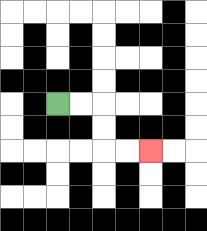{'start': '[2, 4]', 'end': '[6, 6]', 'path_directions': 'R,R,D,D,R,R', 'path_coordinates': '[[2, 4], [3, 4], [4, 4], [4, 5], [4, 6], [5, 6], [6, 6]]'}